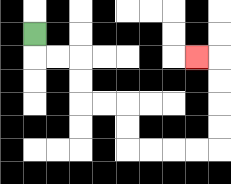{'start': '[1, 1]', 'end': '[8, 2]', 'path_directions': 'D,R,R,D,D,R,R,D,D,R,R,R,R,U,U,U,U,L', 'path_coordinates': '[[1, 1], [1, 2], [2, 2], [3, 2], [3, 3], [3, 4], [4, 4], [5, 4], [5, 5], [5, 6], [6, 6], [7, 6], [8, 6], [9, 6], [9, 5], [9, 4], [9, 3], [9, 2], [8, 2]]'}